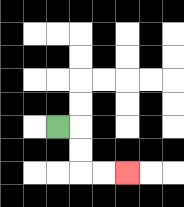{'start': '[2, 5]', 'end': '[5, 7]', 'path_directions': 'R,D,D,R,R', 'path_coordinates': '[[2, 5], [3, 5], [3, 6], [3, 7], [4, 7], [5, 7]]'}